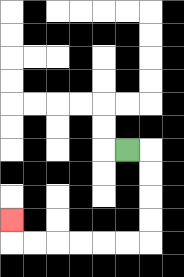{'start': '[5, 6]', 'end': '[0, 9]', 'path_directions': 'R,D,D,D,D,L,L,L,L,L,L,U', 'path_coordinates': '[[5, 6], [6, 6], [6, 7], [6, 8], [6, 9], [6, 10], [5, 10], [4, 10], [3, 10], [2, 10], [1, 10], [0, 10], [0, 9]]'}